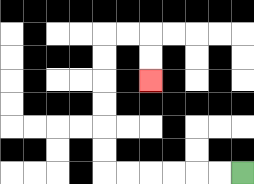{'start': '[10, 7]', 'end': '[6, 3]', 'path_directions': 'L,L,L,L,L,L,U,U,U,U,U,U,R,R,D,D', 'path_coordinates': '[[10, 7], [9, 7], [8, 7], [7, 7], [6, 7], [5, 7], [4, 7], [4, 6], [4, 5], [4, 4], [4, 3], [4, 2], [4, 1], [5, 1], [6, 1], [6, 2], [6, 3]]'}